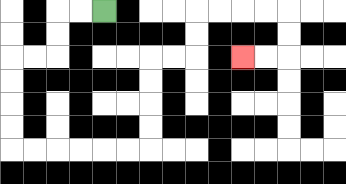{'start': '[4, 0]', 'end': '[10, 2]', 'path_directions': 'L,L,D,D,L,L,D,D,D,D,R,R,R,R,R,R,U,U,U,U,R,R,U,U,R,R,R,R,D,D,L,L', 'path_coordinates': '[[4, 0], [3, 0], [2, 0], [2, 1], [2, 2], [1, 2], [0, 2], [0, 3], [0, 4], [0, 5], [0, 6], [1, 6], [2, 6], [3, 6], [4, 6], [5, 6], [6, 6], [6, 5], [6, 4], [6, 3], [6, 2], [7, 2], [8, 2], [8, 1], [8, 0], [9, 0], [10, 0], [11, 0], [12, 0], [12, 1], [12, 2], [11, 2], [10, 2]]'}